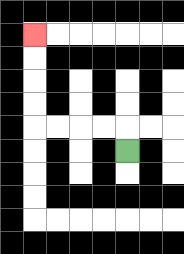{'start': '[5, 6]', 'end': '[1, 1]', 'path_directions': 'U,L,L,L,L,U,U,U,U', 'path_coordinates': '[[5, 6], [5, 5], [4, 5], [3, 5], [2, 5], [1, 5], [1, 4], [1, 3], [1, 2], [1, 1]]'}